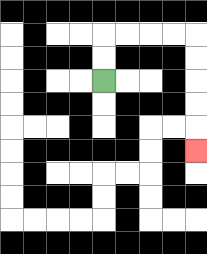{'start': '[4, 3]', 'end': '[8, 6]', 'path_directions': 'U,U,R,R,R,R,D,D,D,D,D', 'path_coordinates': '[[4, 3], [4, 2], [4, 1], [5, 1], [6, 1], [7, 1], [8, 1], [8, 2], [8, 3], [8, 4], [8, 5], [8, 6]]'}